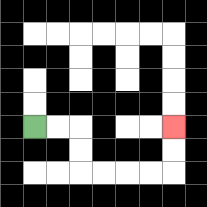{'start': '[1, 5]', 'end': '[7, 5]', 'path_directions': 'R,R,D,D,R,R,R,R,U,U', 'path_coordinates': '[[1, 5], [2, 5], [3, 5], [3, 6], [3, 7], [4, 7], [5, 7], [6, 7], [7, 7], [7, 6], [7, 5]]'}